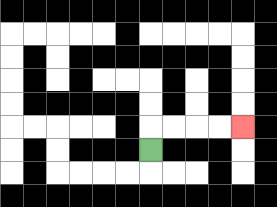{'start': '[6, 6]', 'end': '[10, 5]', 'path_directions': 'U,R,R,R,R', 'path_coordinates': '[[6, 6], [6, 5], [7, 5], [8, 5], [9, 5], [10, 5]]'}